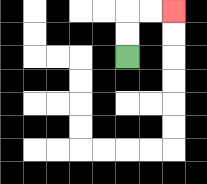{'start': '[5, 2]', 'end': '[7, 0]', 'path_directions': 'U,U,R,R', 'path_coordinates': '[[5, 2], [5, 1], [5, 0], [6, 0], [7, 0]]'}